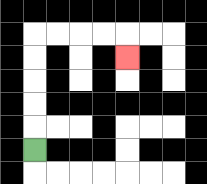{'start': '[1, 6]', 'end': '[5, 2]', 'path_directions': 'U,U,U,U,U,R,R,R,R,D', 'path_coordinates': '[[1, 6], [1, 5], [1, 4], [1, 3], [1, 2], [1, 1], [2, 1], [3, 1], [4, 1], [5, 1], [5, 2]]'}